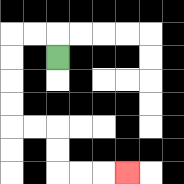{'start': '[2, 2]', 'end': '[5, 7]', 'path_directions': 'U,L,L,D,D,D,D,R,R,D,D,R,R,R', 'path_coordinates': '[[2, 2], [2, 1], [1, 1], [0, 1], [0, 2], [0, 3], [0, 4], [0, 5], [1, 5], [2, 5], [2, 6], [2, 7], [3, 7], [4, 7], [5, 7]]'}